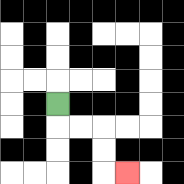{'start': '[2, 4]', 'end': '[5, 7]', 'path_directions': 'D,R,R,D,D,R', 'path_coordinates': '[[2, 4], [2, 5], [3, 5], [4, 5], [4, 6], [4, 7], [5, 7]]'}